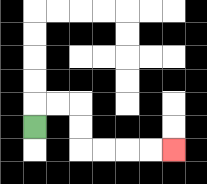{'start': '[1, 5]', 'end': '[7, 6]', 'path_directions': 'U,R,R,D,D,R,R,R,R', 'path_coordinates': '[[1, 5], [1, 4], [2, 4], [3, 4], [3, 5], [3, 6], [4, 6], [5, 6], [6, 6], [7, 6]]'}